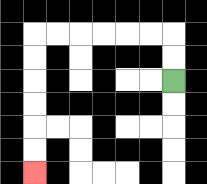{'start': '[7, 3]', 'end': '[1, 7]', 'path_directions': 'U,U,L,L,L,L,L,L,D,D,D,D,D,D', 'path_coordinates': '[[7, 3], [7, 2], [7, 1], [6, 1], [5, 1], [4, 1], [3, 1], [2, 1], [1, 1], [1, 2], [1, 3], [1, 4], [1, 5], [1, 6], [1, 7]]'}